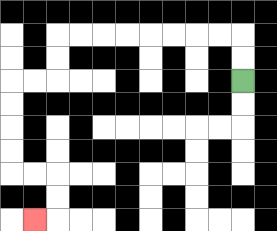{'start': '[10, 3]', 'end': '[1, 9]', 'path_directions': 'U,U,L,L,L,L,L,L,L,L,D,D,L,L,D,D,D,D,R,R,D,D,L', 'path_coordinates': '[[10, 3], [10, 2], [10, 1], [9, 1], [8, 1], [7, 1], [6, 1], [5, 1], [4, 1], [3, 1], [2, 1], [2, 2], [2, 3], [1, 3], [0, 3], [0, 4], [0, 5], [0, 6], [0, 7], [1, 7], [2, 7], [2, 8], [2, 9], [1, 9]]'}